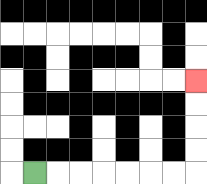{'start': '[1, 7]', 'end': '[8, 3]', 'path_directions': 'R,R,R,R,R,R,R,U,U,U,U', 'path_coordinates': '[[1, 7], [2, 7], [3, 7], [4, 7], [5, 7], [6, 7], [7, 7], [8, 7], [8, 6], [8, 5], [8, 4], [8, 3]]'}